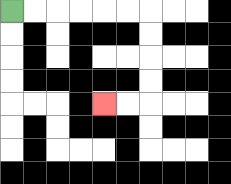{'start': '[0, 0]', 'end': '[4, 4]', 'path_directions': 'R,R,R,R,R,R,D,D,D,D,L,L', 'path_coordinates': '[[0, 0], [1, 0], [2, 0], [3, 0], [4, 0], [5, 0], [6, 0], [6, 1], [6, 2], [6, 3], [6, 4], [5, 4], [4, 4]]'}